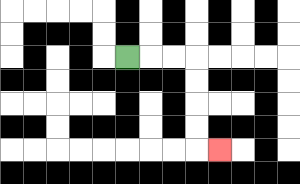{'start': '[5, 2]', 'end': '[9, 6]', 'path_directions': 'R,R,R,D,D,D,D,R', 'path_coordinates': '[[5, 2], [6, 2], [7, 2], [8, 2], [8, 3], [8, 4], [8, 5], [8, 6], [9, 6]]'}